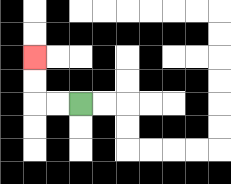{'start': '[3, 4]', 'end': '[1, 2]', 'path_directions': 'L,L,U,U', 'path_coordinates': '[[3, 4], [2, 4], [1, 4], [1, 3], [1, 2]]'}